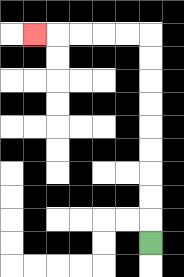{'start': '[6, 10]', 'end': '[1, 1]', 'path_directions': 'U,U,U,U,U,U,U,U,U,L,L,L,L,L', 'path_coordinates': '[[6, 10], [6, 9], [6, 8], [6, 7], [6, 6], [6, 5], [6, 4], [6, 3], [6, 2], [6, 1], [5, 1], [4, 1], [3, 1], [2, 1], [1, 1]]'}